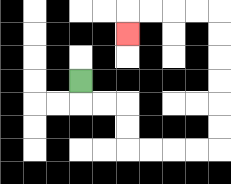{'start': '[3, 3]', 'end': '[5, 1]', 'path_directions': 'D,R,R,D,D,R,R,R,R,U,U,U,U,U,U,L,L,L,L,D', 'path_coordinates': '[[3, 3], [3, 4], [4, 4], [5, 4], [5, 5], [5, 6], [6, 6], [7, 6], [8, 6], [9, 6], [9, 5], [9, 4], [9, 3], [9, 2], [9, 1], [9, 0], [8, 0], [7, 0], [6, 0], [5, 0], [5, 1]]'}